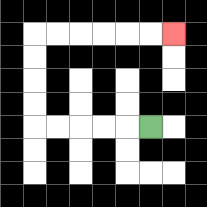{'start': '[6, 5]', 'end': '[7, 1]', 'path_directions': 'L,L,L,L,L,U,U,U,U,R,R,R,R,R,R', 'path_coordinates': '[[6, 5], [5, 5], [4, 5], [3, 5], [2, 5], [1, 5], [1, 4], [1, 3], [1, 2], [1, 1], [2, 1], [3, 1], [4, 1], [5, 1], [6, 1], [7, 1]]'}